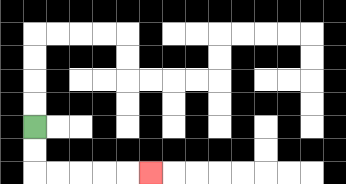{'start': '[1, 5]', 'end': '[6, 7]', 'path_directions': 'D,D,R,R,R,R,R', 'path_coordinates': '[[1, 5], [1, 6], [1, 7], [2, 7], [3, 7], [4, 7], [5, 7], [6, 7]]'}